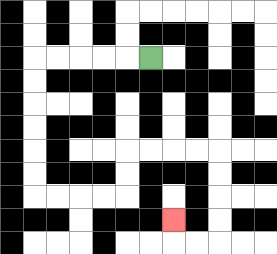{'start': '[6, 2]', 'end': '[7, 9]', 'path_directions': 'L,L,L,L,L,D,D,D,D,D,D,R,R,R,R,U,U,R,R,R,R,D,D,D,D,L,L,U', 'path_coordinates': '[[6, 2], [5, 2], [4, 2], [3, 2], [2, 2], [1, 2], [1, 3], [1, 4], [1, 5], [1, 6], [1, 7], [1, 8], [2, 8], [3, 8], [4, 8], [5, 8], [5, 7], [5, 6], [6, 6], [7, 6], [8, 6], [9, 6], [9, 7], [9, 8], [9, 9], [9, 10], [8, 10], [7, 10], [7, 9]]'}